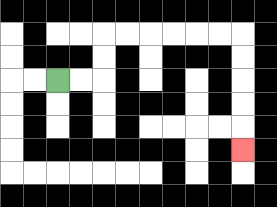{'start': '[2, 3]', 'end': '[10, 6]', 'path_directions': 'R,R,U,U,R,R,R,R,R,R,D,D,D,D,D', 'path_coordinates': '[[2, 3], [3, 3], [4, 3], [4, 2], [4, 1], [5, 1], [6, 1], [7, 1], [8, 1], [9, 1], [10, 1], [10, 2], [10, 3], [10, 4], [10, 5], [10, 6]]'}